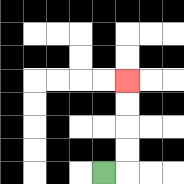{'start': '[4, 7]', 'end': '[5, 3]', 'path_directions': 'R,U,U,U,U', 'path_coordinates': '[[4, 7], [5, 7], [5, 6], [5, 5], [5, 4], [5, 3]]'}